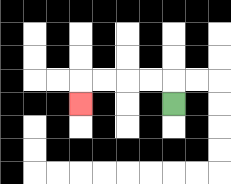{'start': '[7, 4]', 'end': '[3, 4]', 'path_directions': 'U,L,L,L,L,D', 'path_coordinates': '[[7, 4], [7, 3], [6, 3], [5, 3], [4, 3], [3, 3], [3, 4]]'}